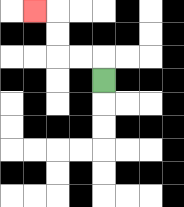{'start': '[4, 3]', 'end': '[1, 0]', 'path_directions': 'U,L,L,U,U,L', 'path_coordinates': '[[4, 3], [4, 2], [3, 2], [2, 2], [2, 1], [2, 0], [1, 0]]'}